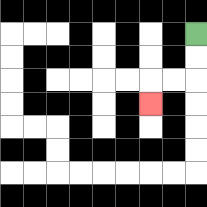{'start': '[8, 1]', 'end': '[6, 4]', 'path_directions': 'D,D,L,L,D', 'path_coordinates': '[[8, 1], [8, 2], [8, 3], [7, 3], [6, 3], [6, 4]]'}